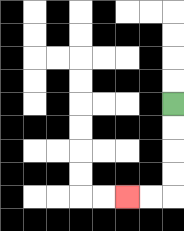{'start': '[7, 4]', 'end': '[5, 8]', 'path_directions': 'D,D,D,D,L,L', 'path_coordinates': '[[7, 4], [7, 5], [7, 6], [7, 7], [7, 8], [6, 8], [5, 8]]'}